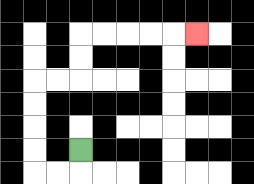{'start': '[3, 6]', 'end': '[8, 1]', 'path_directions': 'D,L,L,U,U,U,U,R,R,U,U,R,R,R,R,R', 'path_coordinates': '[[3, 6], [3, 7], [2, 7], [1, 7], [1, 6], [1, 5], [1, 4], [1, 3], [2, 3], [3, 3], [3, 2], [3, 1], [4, 1], [5, 1], [6, 1], [7, 1], [8, 1]]'}